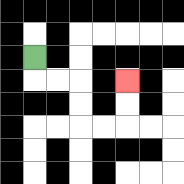{'start': '[1, 2]', 'end': '[5, 3]', 'path_directions': 'D,R,R,D,D,R,R,U,U', 'path_coordinates': '[[1, 2], [1, 3], [2, 3], [3, 3], [3, 4], [3, 5], [4, 5], [5, 5], [5, 4], [5, 3]]'}